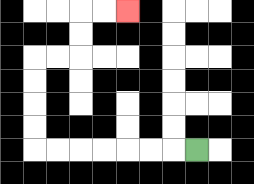{'start': '[8, 6]', 'end': '[5, 0]', 'path_directions': 'L,L,L,L,L,L,L,U,U,U,U,R,R,U,U,R,R', 'path_coordinates': '[[8, 6], [7, 6], [6, 6], [5, 6], [4, 6], [3, 6], [2, 6], [1, 6], [1, 5], [1, 4], [1, 3], [1, 2], [2, 2], [3, 2], [3, 1], [3, 0], [4, 0], [5, 0]]'}